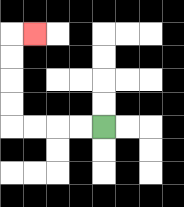{'start': '[4, 5]', 'end': '[1, 1]', 'path_directions': 'L,L,L,L,U,U,U,U,R', 'path_coordinates': '[[4, 5], [3, 5], [2, 5], [1, 5], [0, 5], [0, 4], [0, 3], [0, 2], [0, 1], [1, 1]]'}